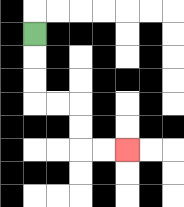{'start': '[1, 1]', 'end': '[5, 6]', 'path_directions': 'D,D,D,R,R,D,D,R,R', 'path_coordinates': '[[1, 1], [1, 2], [1, 3], [1, 4], [2, 4], [3, 4], [3, 5], [3, 6], [4, 6], [5, 6]]'}